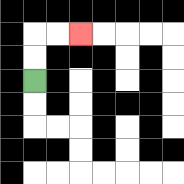{'start': '[1, 3]', 'end': '[3, 1]', 'path_directions': 'U,U,R,R', 'path_coordinates': '[[1, 3], [1, 2], [1, 1], [2, 1], [3, 1]]'}